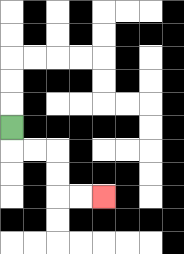{'start': '[0, 5]', 'end': '[4, 8]', 'path_directions': 'D,R,R,D,D,R,R', 'path_coordinates': '[[0, 5], [0, 6], [1, 6], [2, 6], [2, 7], [2, 8], [3, 8], [4, 8]]'}